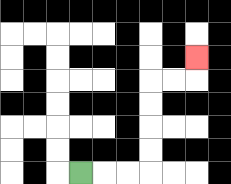{'start': '[3, 7]', 'end': '[8, 2]', 'path_directions': 'R,R,R,U,U,U,U,R,R,U', 'path_coordinates': '[[3, 7], [4, 7], [5, 7], [6, 7], [6, 6], [6, 5], [6, 4], [6, 3], [7, 3], [8, 3], [8, 2]]'}